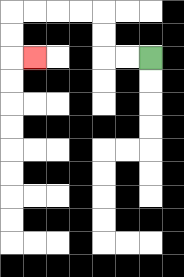{'start': '[6, 2]', 'end': '[1, 2]', 'path_directions': 'L,L,U,U,L,L,L,L,D,D,R', 'path_coordinates': '[[6, 2], [5, 2], [4, 2], [4, 1], [4, 0], [3, 0], [2, 0], [1, 0], [0, 0], [0, 1], [0, 2], [1, 2]]'}